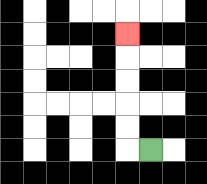{'start': '[6, 6]', 'end': '[5, 1]', 'path_directions': 'L,U,U,U,U,U', 'path_coordinates': '[[6, 6], [5, 6], [5, 5], [5, 4], [5, 3], [5, 2], [5, 1]]'}